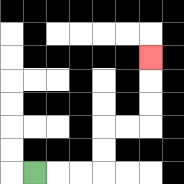{'start': '[1, 7]', 'end': '[6, 2]', 'path_directions': 'R,R,R,U,U,R,R,U,U,U', 'path_coordinates': '[[1, 7], [2, 7], [3, 7], [4, 7], [4, 6], [4, 5], [5, 5], [6, 5], [6, 4], [6, 3], [6, 2]]'}